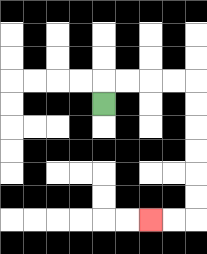{'start': '[4, 4]', 'end': '[6, 9]', 'path_directions': 'U,R,R,R,R,D,D,D,D,D,D,L,L', 'path_coordinates': '[[4, 4], [4, 3], [5, 3], [6, 3], [7, 3], [8, 3], [8, 4], [8, 5], [8, 6], [8, 7], [8, 8], [8, 9], [7, 9], [6, 9]]'}